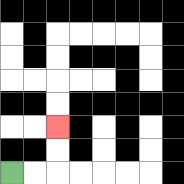{'start': '[0, 7]', 'end': '[2, 5]', 'path_directions': 'R,R,U,U', 'path_coordinates': '[[0, 7], [1, 7], [2, 7], [2, 6], [2, 5]]'}